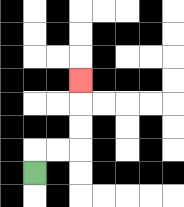{'start': '[1, 7]', 'end': '[3, 3]', 'path_directions': 'U,R,R,U,U,U', 'path_coordinates': '[[1, 7], [1, 6], [2, 6], [3, 6], [3, 5], [3, 4], [3, 3]]'}